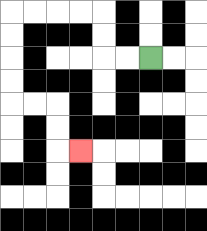{'start': '[6, 2]', 'end': '[3, 6]', 'path_directions': 'L,L,U,U,L,L,L,L,D,D,D,D,R,R,D,D,R', 'path_coordinates': '[[6, 2], [5, 2], [4, 2], [4, 1], [4, 0], [3, 0], [2, 0], [1, 0], [0, 0], [0, 1], [0, 2], [0, 3], [0, 4], [1, 4], [2, 4], [2, 5], [2, 6], [3, 6]]'}